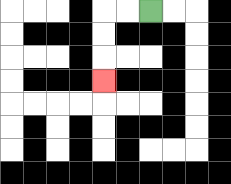{'start': '[6, 0]', 'end': '[4, 3]', 'path_directions': 'L,L,D,D,D', 'path_coordinates': '[[6, 0], [5, 0], [4, 0], [4, 1], [4, 2], [4, 3]]'}